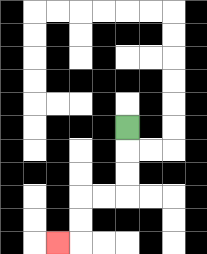{'start': '[5, 5]', 'end': '[2, 10]', 'path_directions': 'D,D,D,L,L,D,D,L', 'path_coordinates': '[[5, 5], [5, 6], [5, 7], [5, 8], [4, 8], [3, 8], [3, 9], [3, 10], [2, 10]]'}